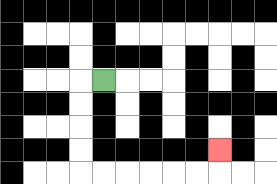{'start': '[4, 3]', 'end': '[9, 6]', 'path_directions': 'L,D,D,D,D,R,R,R,R,R,R,U', 'path_coordinates': '[[4, 3], [3, 3], [3, 4], [3, 5], [3, 6], [3, 7], [4, 7], [5, 7], [6, 7], [7, 7], [8, 7], [9, 7], [9, 6]]'}